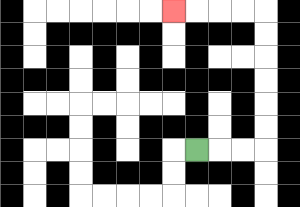{'start': '[8, 6]', 'end': '[7, 0]', 'path_directions': 'R,R,R,U,U,U,U,U,U,L,L,L,L', 'path_coordinates': '[[8, 6], [9, 6], [10, 6], [11, 6], [11, 5], [11, 4], [11, 3], [11, 2], [11, 1], [11, 0], [10, 0], [9, 0], [8, 0], [7, 0]]'}